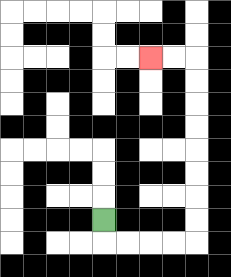{'start': '[4, 9]', 'end': '[6, 2]', 'path_directions': 'D,R,R,R,R,U,U,U,U,U,U,U,U,L,L', 'path_coordinates': '[[4, 9], [4, 10], [5, 10], [6, 10], [7, 10], [8, 10], [8, 9], [8, 8], [8, 7], [8, 6], [8, 5], [8, 4], [8, 3], [8, 2], [7, 2], [6, 2]]'}